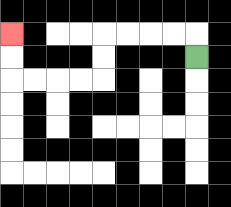{'start': '[8, 2]', 'end': '[0, 1]', 'path_directions': 'U,L,L,L,L,D,D,L,L,L,L,U,U', 'path_coordinates': '[[8, 2], [8, 1], [7, 1], [6, 1], [5, 1], [4, 1], [4, 2], [4, 3], [3, 3], [2, 3], [1, 3], [0, 3], [0, 2], [0, 1]]'}